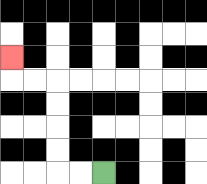{'start': '[4, 7]', 'end': '[0, 2]', 'path_directions': 'L,L,U,U,U,U,L,L,U', 'path_coordinates': '[[4, 7], [3, 7], [2, 7], [2, 6], [2, 5], [2, 4], [2, 3], [1, 3], [0, 3], [0, 2]]'}